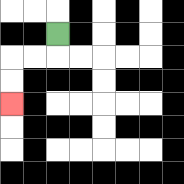{'start': '[2, 1]', 'end': '[0, 4]', 'path_directions': 'D,L,L,D,D', 'path_coordinates': '[[2, 1], [2, 2], [1, 2], [0, 2], [0, 3], [0, 4]]'}